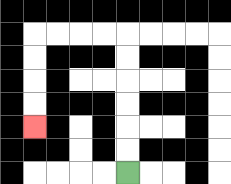{'start': '[5, 7]', 'end': '[1, 5]', 'path_directions': 'U,U,U,U,U,U,L,L,L,L,D,D,D,D', 'path_coordinates': '[[5, 7], [5, 6], [5, 5], [5, 4], [5, 3], [5, 2], [5, 1], [4, 1], [3, 1], [2, 1], [1, 1], [1, 2], [1, 3], [1, 4], [1, 5]]'}